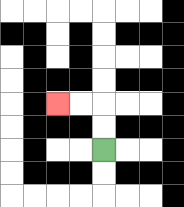{'start': '[4, 6]', 'end': '[2, 4]', 'path_directions': 'U,U,L,L', 'path_coordinates': '[[4, 6], [4, 5], [4, 4], [3, 4], [2, 4]]'}